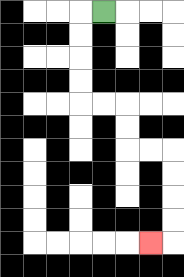{'start': '[4, 0]', 'end': '[6, 10]', 'path_directions': 'L,D,D,D,D,R,R,D,D,R,R,D,D,D,D,L', 'path_coordinates': '[[4, 0], [3, 0], [3, 1], [3, 2], [3, 3], [3, 4], [4, 4], [5, 4], [5, 5], [5, 6], [6, 6], [7, 6], [7, 7], [7, 8], [7, 9], [7, 10], [6, 10]]'}